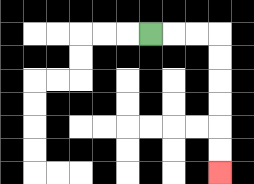{'start': '[6, 1]', 'end': '[9, 7]', 'path_directions': 'R,R,R,D,D,D,D,D,D', 'path_coordinates': '[[6, 1], [7, 1], [8, 1], [9, 1], [9, 2], [9, 3], [9, 4], [9, 5], [9, 6], [9, 7]]'}